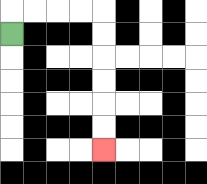{'start': '[0, 1]', 'end': '[4, 6]', 'path_directions': 'U,R,R,R,R,D,D,D,D,D,D', 'path_coordinates': '[[0, 1], [0, 0], [1, 0], [2, 0], [3, 0], [4, 0], [4, 1], [4, 2], [4, 3], [4, 4], [4, 5], [4, 6]]'}